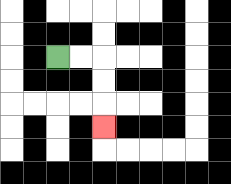{'start': '[2, 2]', 'end': '[4, 5]', 'path_directions': 'R,R,D,D,D', 'path_coordinates': '[[2, 2], [3, 2], [4, 2], [4, 3], [4, 4], [4, 5]]'}